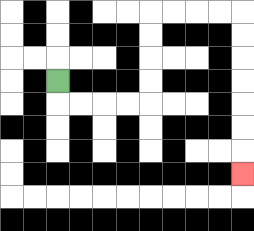{'start': '[2, 3]', 'end': '[10, 7]', 'path_directions': 'D,R,R,R,R,U,U,U,U,R,R,R,R,D,D,D,D,D,D,D', 'path_coordinates': '[[2, 3], [2, 4], [3, 4], [4, 4], [5, 4], [6, 4], [6, 3], [6, 2], [6, 1], [6, 0], [7, 0], [8, 0], [9, 0], [10, 0], [10, 1], [10, 2], [10, 3], [10, 4], [10, 5], [10, 6], [10, 7]]'}